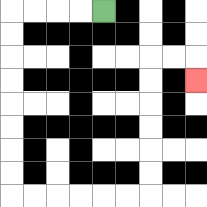{'start': '[4, 0]', 'end': '[8, 3]', 'path_directions': 'L,L,L,L,D,D,D,D,D,D,D,D,R,R,R,R,R,R,U,U,U,U,U,U,R,R,D', 'path_coordinates': '[[4, 0], [3, 0], [2, 0], [1, 0], [0, 0], [0, 1], [0, 2], [0, 3], [0, 4], [0, 5], [0, 6], [0, 7], [0, 8], [1, 8], [2, 8], [3, 8], [4, 8], [5, 8], [6, 8], [6, 7], [6, 6], [6, 5], [6, 4], [6, 3], [6, 2], [7, 2], [8, 2], [8, 3]]'}